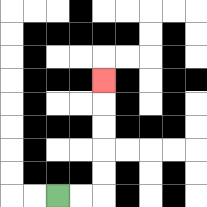{'start': '[2, 8]', 'end': '[4, 3]', 'path_directions': 'R,R,U,U,U,U,U', 'path_coordinates': '[[2, 8], [3, 8], [4, 8], [4, 7], [4, 6], [4, 5], [4, 4], [4, 3]]'}